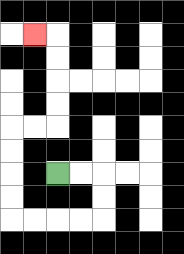{'start': '[2, 7]', 'end': '[1, 1]', 'path_directions': 'R,R,D,D,L,L,L,L,U,U,U,U,R,R,U,U,U,U,L', 'path_coordinates': '[[2, 7], [3, 7], [4, 7], [4, 8], [4, 9], [3, 9], [2, 9], [1, 9], [0, 9], [0, 8], [0, 7], [0, 6], [0, 5], [1, 5], [2, 5], [2, 4], [2, 3], [2, 2], [2, 1], [1, 1]]'}